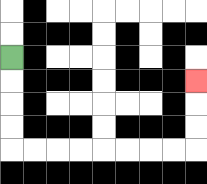{'start': '[0, 2]', 'end': '[8, 3]', 'path_directions': 'D,D,D,D,R,R,R,R,R,R,R,R,U,U,U', 'path_coordinates': '[[0, 2], [0, 3], [0, 4], [0, 5], [0, 6], [1, 6], [2, 6], [3, 6], [4, 6], [5, 6], [6, 6], [7, 6], [8, 6], [8, 5], [8, 4], [8, 3]]'}